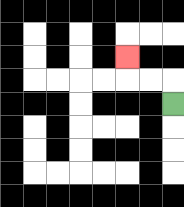{'start': '[7, 4]', 'end': '[5, 2]', 'path_directions': 'U,L,L,U', 'path_coordinates': '[[7, 4], [7, 3], [6, 3], [5, 3], [5, 2]]'}